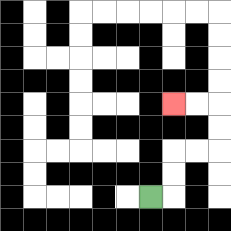{'start': '[6, 8]', 'end': '[7, 4]', 'path_directions': 'R,U,U,R,R,U,U,L,L', 'path_coordinates': '[[6, 8], [7, 8], [7, 7], [7, 6], [8, 6], [9, 6], [9, 5], [9, 4], [8, 4], [7, 4]]'}